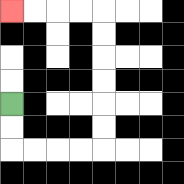{'start': '[0, 4]', 'end': '[0, 0]', 'path_directions': 'D,D,R,R,R,R,U,U,U,U,U,U,L,L,L,L', 'path_coordinates': '[[0, 4], [0, 5], [0, 6], [1, 6], [2, 6], [3, 6], [4, 6], [4, 5], [4, 4], [4, 3], [4, 2], [4, 1], [4, 0], [3, 0], [2, 0], [1, 0], [0, 0]]'}